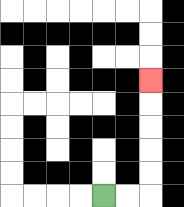{'start': '[4, 8]', 'end': '[6, 3]', 'path_directions': 'R,R,U,U,U,U,U', 'path_coordinates': '[[4, 8], [5, 8], [6, 8], [6, 7], [6, 6], [6, 5], [6, 4], [6, 3]]'}